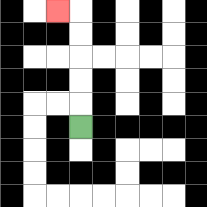{'start': '[3, 5]', 'end': '[2, 0]', 'path_directions': 'U,U,U,U,U,L', 'path_coordinates': '[[3, 5], [3, 4], [3, 3], [3, 2], [3, 1], [3, 0], [2, 0]]'}